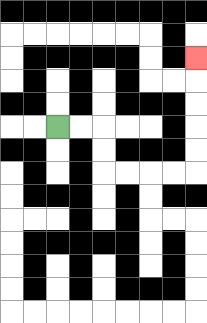{'start': '[2, 5]', 'end': '[8, 2]', 'path_directions': 'R,R,D,D,R,R,R,R,U,U,U,U,U', 'path_coordinates': '[[2, 5], [3, 5], [4, 5], [4, 6], [4, 7], [5, 7], [6, 7], [7, 7], [8, 7], [8, 6], [8, 5], [8, 4], [8, 3], [8, 2]]'}